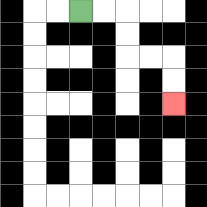{'start': '[3, 0]', 'end': '[7, 4]', 'path_directions': 'R,R,D,D,R,R,D,D', 'path_coordinates': '[[3, 0], [4, 0], [5, 0], [5, 1], [5, 2], [6, 2], [7, 2], [7, 3], [7, 4]]'}